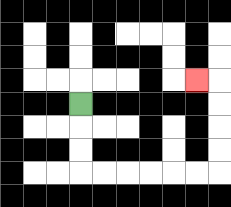{'start': '[3, 4]', 'end': '[8, 3]', 'path_directions': 'D,D,D,R,R,R,R,R,R,U,U,U,U,L', 'path_coordinates': '[[3, 4], [3, 5], [3, 6], [3, 7], [4, 7], [5, 7], [6, 7], [7, 7], [8, 7], [9, 7], [9, 6], [9, 5], [9, 4], [9, 3], [8, 3]]'}